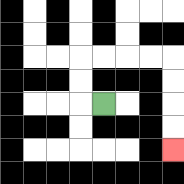{'start': '[4, 4]', 'end': '[7, 6]', 'path_directions': 'L,U,U,R,R,R,R,D,D,D,D', 'path_coordinates': '[[4, 4], [3, 4], [3, 3], [3, 2], [4, 2], [5, 2], [6, 2], [7, 2], [7, 3], [7, 4], [7, 5], [7, 6]]'}